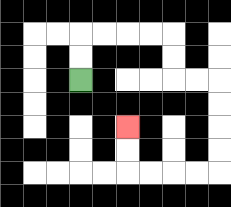{'start': '[3, 3]', 'end': '[5, 5]', 'path_directions': 'U,U,R,R,R,R,D,D,R,R,D,D,D,D,L,L,L,L,U,U', 'path_coordinates': '[[3, 3], [3, 2], [3, 1], [4, 1], [5, 1], [6, 1], [7, 1], [7, 2], [7, 3], [8, 3], [9, 3], [9, 4], [9, 5], [9, 6], [9, 7], [8, 7], [7, 7], [6, 7], [5, 7], [5, 6], [5, 5]]'}